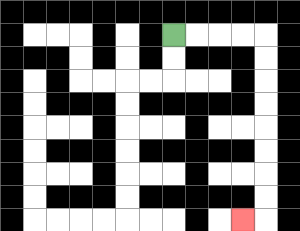{'start': '[7, 1]', 'end': '[10, 9]', 'path_directions': 'R,R,R,R,D,D,D,D,D,D,D,D,L', 'path_coordinates': '[[7, 1], [8, 1], [9, 1], [10, 1], [11, 1], [11, 2], [11, 3], [11, 4], [11, 5], [11, 6], [11, 7], [11, 8], [11, 9], [10, 9]]'}